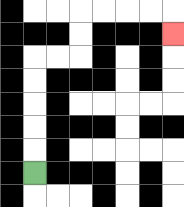{'start': '[1, 7]', 'end': '[7, 1]', 'path_directions': 'U,U,U,U,U,R,R,U,U,R,R,R,R,D', 'path_coordinates': '[[1, 7], [1, 6], [1, 5], [1, 4], [1, 3], [1, 2], [2, 2], [3, 2], [3, 1], [3, 0], [4, 0], [5, 0], [6, 0], [7, 0], [7, 1]]'}